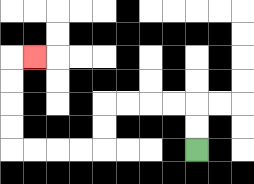{'start': '[8, 6]', 'end': '[1, 2]', 'path_directions': 'U,U,L,L,L,L,D,D,L,L,L,L,U,U,U,U,R', 'path_coordinates': '[[8, 6], [8, 5], [8, 4], [7, 4], [6, 4], [5, 4], [4, 4], [4, 5], [4, 6], [3, 6], [2, 6], [1, 6], [0, 6], [0, 5], [0, 4], [0, 3], [0, 2], [1, 2]]'}